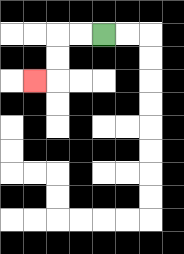{'start': '[4, 1]', 'end': '[1, 3]', 'path_directions': 'L,L,D,D,L', 'path_coordinates': '[[4, 1], [3, 1], [2, 1], [2, 2], [2, 3], [1, 3]]'}